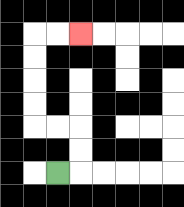{'start': '[2, 7]', 'end': '[3, 1]', 'path_directions': 'R,U,U,L,L,U,U,U,U,R,R', 'path_coordinates': '[[2, 7], [3, 7], [3, 6], [3, 5], [2, 5], [1, 5], [1, 4], [1, 3], [1, 2], [1, 1], [2, 1], [3, 1]]'}